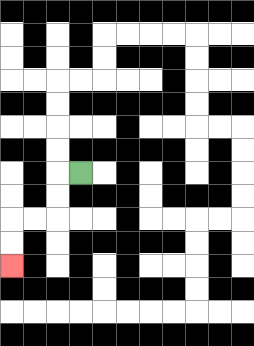{'start': '[3, 7]', 'end': '[0, 11]', 'path_directions': 'L,D,D,L,L,D,D', 'path_coordinates': '[[3, 7], [2, 7], [2, 8], [2, 9], [1, 9], [0, 9], [0, 10], [0, 11]]'}